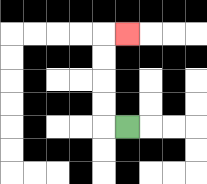{'start': '[5, 5]', 'end': '[5, 1]', 'path_directions': 'L,U,U,U,U,R', 'path_coordinates': '[[5, 5], [4, 5], [4, 4], [4, 3], [4, 2], [4, 1], [5, 1]]'}